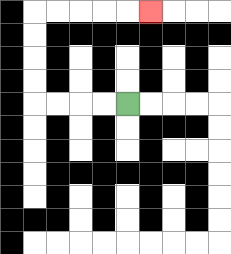{'start': '[5, 4]', 'end': '[6, 0]', 'path_directions': 'L,L,L,L,U,U,U,U,R,R,R,R,R', 'path_coordinates': '[[5, 4], [4, 4], [3, 4], [2, 4], [1, 4], [1, 3], [1, 2], [1, 1], [1, 0], [2, 0], [3, 0], [4, 0], [5, 0], [6, 0]]'}